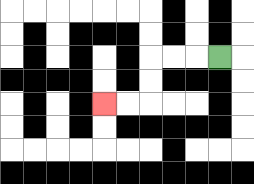{'start': '[9, 2]', 'end': '[4, 4]', 'path_directions': 'L,L,L,D,D,L,L', 'path_coordinates': '[[9, 2], [8, 2], [7, 2], [6, 2], [6, 3], [6, 4], [5, 4], [4, 4]]'}